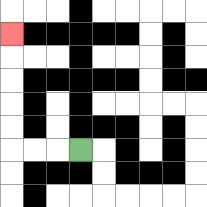{'start': '[3, 6]', 'end': '[0, 1]', 'path_directions': 'L,L,L,U,U,U,U,U', 'path_coordinates': '[[3, 6], [2, 6], [1, 6], [0, 6], [0, 5], [0, 4], [0, 3], [0, 2], [0, 1]]'}